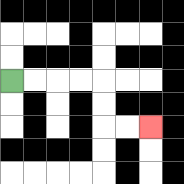{'start': '[0, 3]', 'end': '[6, 5]', 'path_directions': 'R,R,R,R,D,D,R,R', 'path_coordinates': '[[0, 3], [1, 3], [2, 3], [3, 3], [4, 3], [4, 4], [4, 5], [5, 5], [6, 5]]'}